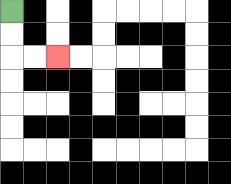{'start': '[0, 0]', 'end': '[2, 2]', 'path_directions': 'D,D,R,R', 'path_coordinates': '[[0, 0], [0, 1], [0, 2], [1, 2], [2, 2]]'}